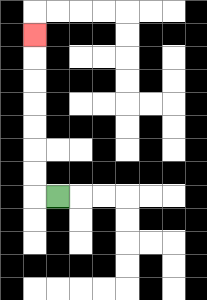{'start': '[2, 8]', 'end': '[1, 1]', 'path_directions': 'L,U,U,U,U,U,U,U', 'path_coordinates': '[[2, 8], [1, 8], [1, 7], [1, 6], [1, 5], [1, 4], [1, 3], [1, 2], [1, 1]]'}